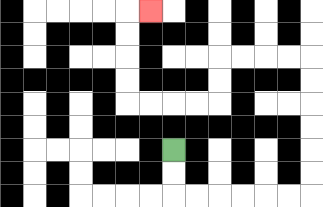{'start': '[7, 6]', 'end': '[6, 0]', 'path_directions': 'D,D,R,R,R,R,R,R,U,U,U,U,U,U,L,L,L,L,D,D,L,L,L,L,U,U,U,U,R', 'path_coordinates': '[[7, 6], [7, 7], [7, 8], [8, 8], [9, 8], [10, 8], [11, 8], [12, 8], [13, 8], [13, 7], [13, 6], [13, 5], [13, 4], [13, 3], [13, 2], [12, 2], [11, 2], [10, 2], [9, 2], [9, 3], [9, 4], [8, 4], [7, 4], [6, 4], [5, 4], [5, 3], [5, 2], [5, 1], [5, 0], [6, 0]]'}